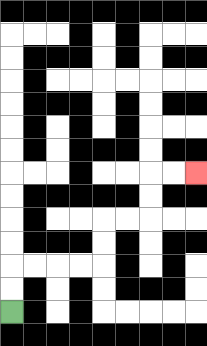{'start': '[0, 13]', 'end': '[8, 7]', 'path_directions': 'U,U,R,R,R,R,U,U,R,R,U,U,R,R', 'path_coordinates': '[[0, 13], [0, 12], [0, 11], [1, 11], [2, 11], [3, 11], [4, 11], [4, 10], [4, 9], [5, 9], [6, 9], [6, 8], [6, 7], [7, 7], [8, 7]]'}